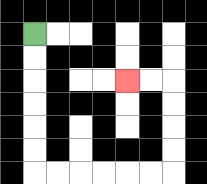{'start': '[1, 1]', 'end': '[5, 3]', 'path_directions': 'D,D,D,D,D,D,R,R,R,R,R,R,U,U,U,U,L,L', 'path_coordinates': '[[1, 1], [1, 2], [1, 3], [1, 4], [1, 5], [1, 6], [1, 7], [2, 7], [3, 7], [4, 7], [5, 7], [6, 7], [7, 7], [7, 6], [7, 5], [7, 4], [7, 3], [6, 3], [5, 3]]'}